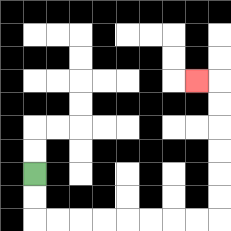{'start': '[1, 7]', 'end': '[8, 3]', 'path_directions': 'D,D,R,R,R,R,R,R,R,R,U,U,U,U,U,U,L', 'path_coordinates': '[[1, 7], [1, 8], [1, 9], [2, 9], [3, 9], [4, 9], [5, 9], [6, 9], [7, 9], [8, 9], [9, 9], [9, 8], [9, 7], [9, 6], [9, 5], [9, 4], [9, 3], [8, 3]]'}